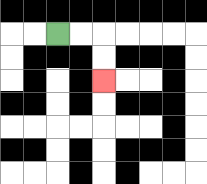{'start': '[2, 1]', 'end': '[4, 3]', 'path_directions': 'R,R,D,D', 'path_coordinates': '[[2, 1], [3, 1], [4, 1], [4, 2], [4, 3]]'}